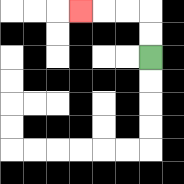{'start': '[6, 2]', 'end': '[3, 0]', 'path_directions': 'U,U,L,L,L', 'path_coordinates': '[[6, 2], [6, 1], [6, 0], [5, 0], [4, 0], [3, 0]]'}